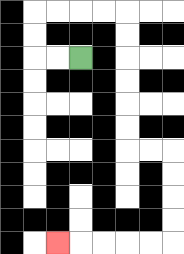{'start': '[3, 2]', 'end': '[2, 10]', 'path_directions': 'L,L,U,U,R,R,R,R,D,D,D,D,D,D,R,R,D,D,D,D,L,L,L,L,L', 'path_coordinates': '[[3, 2], [2, 2], [1, 2], [1, 1], [1, 0], [2, 0], [3, 0], [4, 0], [5, 0], [5, 1], [5, 2], [5, 3], [5, 4], [5, 5], [5, 6], [6, 6], [7, 6], [7, 7], [7, 8], [7, 9], [7, 10], [6, 10], [5, 10], [4, 10], [3, 10], [2, 10]]'}